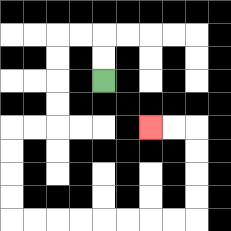{'start': '[4, 3]', 'end': '[6, 5]', 'path_directions': 'U,U,L,L,D,D,D,D,L,L,D,D,D,D,R,R,R,R,R,R,R,R,U,U,U,U,L,L', 'path_coordinates': '[[4, 3], [4, 2], [4, 1], [3, 1], [2, 1], [2, 2], [2, 3], [2, 4], [2, 5], [1, 5], [0, 5], [0, 6], [0, 7], [0, 8], [0, 9], [1, 9], [2, 9], [3, 9], [4, 9], [5, 9], [6, 9], [7, 9], [8, 9], [8, 8], [8, 7], [8, 6], [8, 5], [7, 5], [6, 5]]'}